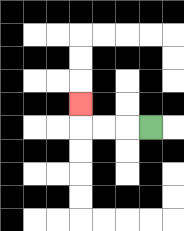{'start': '[6, 5]', 'end': '[3, 4]', 'path_directions': 'L,L,L,U', 'path_coordinates': '[[6, 5], [5, 5], [4, 5], [3, 5], [3, 4]]'}